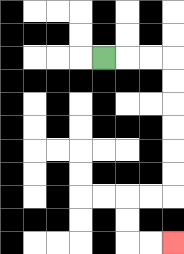{'start': '[4, 2]', 'end': '[7, 10]', 'path_directions': 'R,R,R,D,D,D,D,D,D,L,L,D,D,R,R', 'path_coordinates': '[[4, 2], [5, 2], [6, 2], [7, 2], [7, 3], [7, 4], [7, 5], [7, 6], [7, 7], [7, 8], [6, 8], [5, 8], [5, 9], [5, 10], [6, 10], [7, 10]]'}